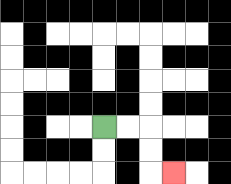{'start': '[4, 5]', 'end': '[7, 7]', 'path_directions': 'R,R,D,D,R', 'path_coordinates': '[[4, 5], [5, 5], [6, 5], [6, 6], [6, 7], [7, 7]]'}